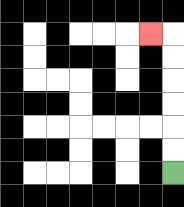{'start': '[7, 7]', 'end': '[6, 1]', 'path_directions': 'U,U,U,U,U,U,L', 'path_coordinates': '[[7, 7], [7, 6], [7, 5], [7, 4], [7, 3], [7, 2], [7, 1], [6, 1]]'}